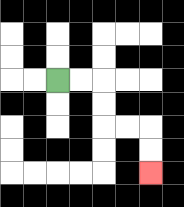{'start': '[2, 3]', 'end': '[6, 7]', 'path_directions': 'R,R,D,D,R,R,D,D', 'path_coordinates': '[[2, 3], [3, 3], [4, 3], [4, 4], [4, 5], [5, 5], [6, 5], [6, 6], [6, 7]]'}